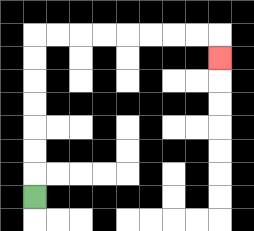{'start': '[1, 8]', 'end': '[9, 2]', 'path_directions': 'U,U,U,U,U,U,U,R,R,R,R,R,R,R,R,D', 'path_coordinates': '[[1, 8], [1, 7], [1, 6], [1, 5], [1, 4], [1, 3], [1, 2], [1, 1], [2, 1], [3, 1], [4, 1], [5, 1], [6, 1], [7, 1], [8, 1], [9, 1], [9, 2]]'}